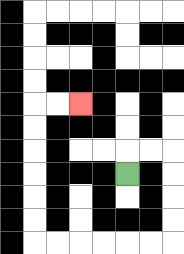{'start': '[5, 7]', 'end': '[3, 4]', 'path_directions': 'U,R,R,D,D,D,D,L,L,L,L,L,L,U,U,U,U,U,U,R,R', 'path_coordinates': '[[5, 7], [5, 6], [6, 6], [7, 6], [7, 7], [7, 8], [7, 9], [7, 10], [6, 10], [5, 10], [4, 10], [3, 10], [2, 10], [1, 10], [1, 9], [1, 8], [1, 7], [1, 6], [1, 5], [1, 4], [2, 4], [3, 4]]'}